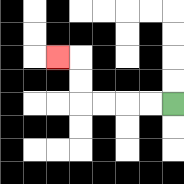{'start': '[7, 4]', 'end': '[2, 2]', 'path_directions': 'L,L,L,L,U,U,L', 'path_coordinates': '[[7, 4], [6, 4], [5, 4], [4, 4], [3, 4], [3, 3], [3, 2], [2, 2]]'}